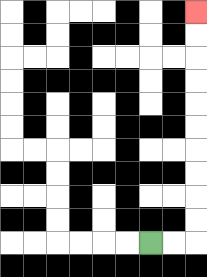{'start': '[6, 10]', 'end': '[8, 0]', 'path_directions': 'R,R,U,U,U,U,U,U,U,U,U,U', 'path_coordinates': '[[6, 10], [7, 10], [8, 10], [8, 9], [8, 8], [8, 7], [8, 6], [8, 5], [8, 4], [8, 3], [8, 2], [8, 1], [8, 0]]'}